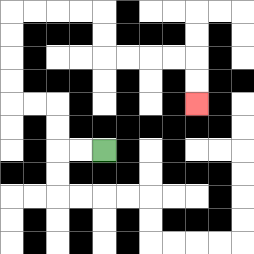{'start': '[4, 6]', 'end': '[8, 4]', 'path_directions': 'L,L,U,U,L,L,U,U,U,U,R,R,R,R,D,D,R,R,R,R,D,D', 'path_coordinates': '[[4, 6], [3, 6], [2, 6], [2, 5], [2, 4], [1, 4], [0, 4], [0, 3], [0, 2], [0, 1], [0, 0], [1, 0], [2, 0], [3, 0], [4, 0], [4, 1], [4, 2], [5, 2], [6, 2], [7, 2], [8, 2], [8, 3], [8, 4]]'}